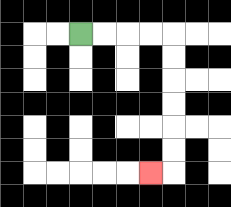{'start': '[3, 1]', 'end': '[6, 7]', 'path_directions': 'R,R,R,R,D,D,D,D,D,D,L', 'path_coordinates': '[[3, 1], [4, 1], [5, 1], [6, 1], [7, 1], [7, 2], [7, 3], [7, 4], [7, 5], [7, 6], [7, 7], [6, 7]]'}